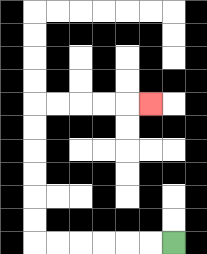{'start': '[7, 10]', 'end': '[6, 4]', 'path_directions': 'L,L,L,L,L,L,U,U,U,U,U,U,R,R,R,R,R', 'path_coordinates': '[[7, 10], [6, 10], [5, 10], [4, 10], [3, 10], [2, 10], [1, 10], [1, 9], [1, 8], [1, 7], [1, 6], [1, 5], [1, 4], [2, 4], [3, 4], [4, 4], [5, 4], [6, 4]]'}